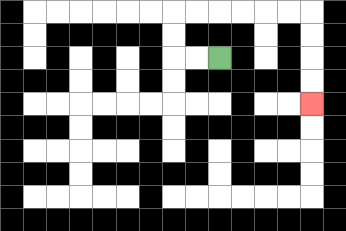{'start': '[9, 2]', 'end': '[13, 4]', 'path_directions': 'L,L,U,U,R,R,R,R,R,R,D,D,D,D', 'path_coordinates': '[[9, 2], [8, 2], [7, 2], [7, 1], [7, 0], [8, 0], [9, 0], [10, 0], [11, 0], [12, 0], [13, 0], [13, 1], [13, 2], [13, 3], [13, 4]]'}